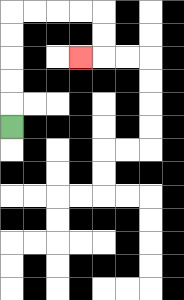{'start': '[0, 5]', 'end': '[3, 2]', 'path_directions': 'U,U,U,U,U,R,R,R,R,D,D,L', 'path_coordinates': '[[0, 5], [0, 4], [0, 3], [0, 2], [0, 1], [0, 0], [1, 0], [2, 0], [3, 0], [4, 0], [4, 1], [4, 2], [3, 2]]'}